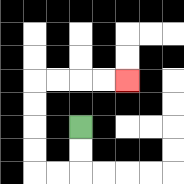{'start': '[3, 5]', 'end': '[5, 3]', 'path_directions': 'D,D,L,L,U,U,U,U,R,R,R,R', 'path_coordinates': '[[3, 5], [3, 6], [3, 7], [2, 7], [1, 7], [1, 6], [1, 5], [1, 4], [1, 3], [2, 3], [3, 3], [4, 3], [5, 3]]'}